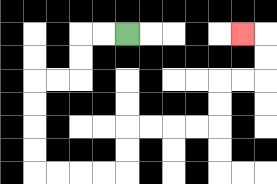{'start': '[5, 1]', 'end': '[10, 1]', 'path_directions': 'L,L,D,D,L,L,D,D,D,D,R,R,R,R,U,U,R,R,R,R,U,U,R,R,U,U,L', 'path_coordinates': '[[5, 1], [4, 1], [3, 1], [3, 2], [3, 3], [2, 3], [1, 3], [1, 4], [1, 5], [1, 6], [1, 7], [2, 7], [3, 7], [4, 7], [5, 7], [5, 6], [5, 5], [6, 5], [7, 5], [8, 5], [9, 5], [9, 4], [9, 3], [10, 3], [11, 3], [11, 2], [11, 1], [10, 1]]'}